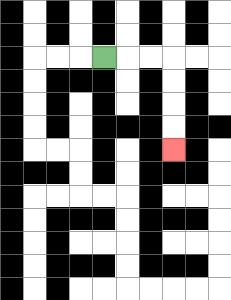{'start': '[4, 2]', 'end': '[7, 6]', 'path_directions': 'R,R,R,D,D,D,D', 'path_coordinates': '[[4, 2], [5, 2], [6, 2], [7, 2], [7, 3], [7, 4], [7, 5], [7, 6]]'}